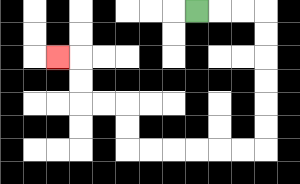{'start': '[8, 0]', 'end': '[2, 2]', 'path_directions': 'R,R,R,D,D,D,D,D,D,L,L,L,L,L,L,U,U,L,L,U,U,L', 'path_coordinates': '[[8, 0], [9, 0], [10, 0], [11, 0], [11, 1], [11, 2], [11, 3], [11, 4], [11, 5], [11, 6], [10, 6], [9, 6], [8, 6], [7, 6], [6, 6], [5, 6], [5, 5], [5, 4], [4, 4], [3, 4], [3, 3], [3, 2], [2, 2]]'}